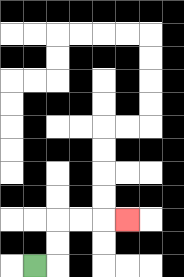{'start': '[1, 11]', 'end': '[5, 9]', 'path_directions': 'R,U,U,R,R,R', 'path_coordinates': '[[1, 11], [2, 11], [2, 10], [2, 9], [3, 9], [4, 9], [5, 9]]'}